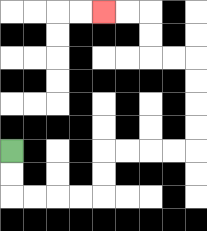{'start': '[0, 6]', 'end': '[4, 0]', 'path_directions': 'D,D,R,R,R,R,U,U,R,R,R,R,U,U,U,U,L,L,U,U,L,L', 'path_coordinates': '[[0, 6], [0, 7], [0, 8], [1, 8], [2, 8], [3, 8], [4, 8], [4, 7], [4, 6], [5, 6], [6, 6], [7, 6], [8, 6], [8, 5], [8, 4], [8, 3], [8, 2], [7, 2], [6, 2], [6, 1], [6, 0], [5, 0], [4, 0]]'}